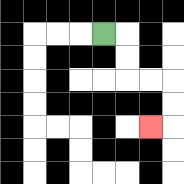{'start': '[4, 1]', 'end': '[6, 5]', 'path_directions': 'R,D,D,R,R,D,D,L', 'path_coordinates': '[[4, 1], [5, 1], [5, 2], [5, 3], [6, 3], [7, 3], [7, 4], [7, 5], [6, 5]]'}